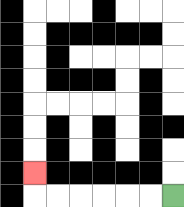{'start': '[7, 8]', 'end': '[1, 7]', 'path_directions': 'L,L,L,L,L,L,U', 'path_coordinates': '[[7, 8], [6, 8], [5, 8], [4, 8], [3, 8], [2, 8], [1, 8], [1, 7]]'}